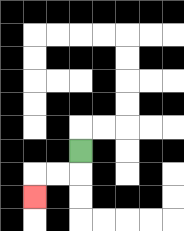{'start': '[3, 6]', 'end': '[1, 8]', 'path_directions': 'D,L,L,D', 'path_coordinates': '[[3, 6], [3, 7], [2, 7], [1, 7], [1, 8]]'}